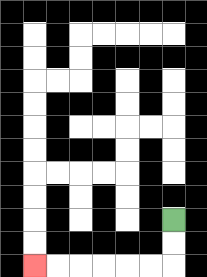{'start': '[7, 9]', 'end': '[1, 11]', 'path_directions': 'D,D,L,L,L,L,L,L', 'path_coordinates': '[[7, 9], [7, 10], [7, 11], [6, 11], [5, 11], [4, 11], [3, 11], [2, 11], [1, 11]]'}